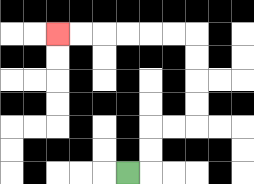{'start': '[5, 7]', 'end': '[2, 1]', 'path_directions': 'R,U,U,R,R,U,U,U,U,L,L,L,L,L,L', 'path_coordinates': '[[5, 7], [6, 7], [6, 6], [6, 5], [7, 5], [8, 5], [8, 4], [8, 3], [8, 2], [8, 1], [7, 1], [6, 1], [5, 1], [4, 1], [3, 1], [2, 1]]'}